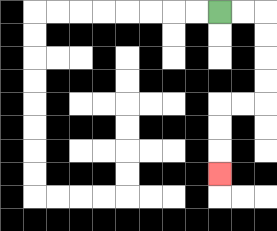{'start': '[9, 0]', 'end': '[9, 7]', 'path_directions': 'R,R,D,D,D,D,L,L,D,D,D', 'path_coordinates': '[[9, 0], [10, 0], [11, 0], [11, 1], [11, 2], [11, 3], [11, 4], [10, 4], [9, 4], [9, 5], [9, 6], [9, 7]]'}